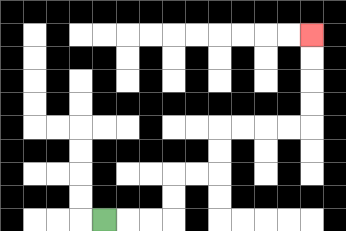{'start': '[4, 9]', 'end': '[13, 1]', 'path_directions': 'R,R,R,U,U,R,R,U,U,R,R,R,R,U,U,U,U', 'path_coordinates': '[[4, 9], [5, 9], [6, 9], [7, 9], [7, 8], [7, 7], [8, 7], [9, 7], [9, 6], [9, 5], [10, 5], [11, 5], [12, 5], [13, 5], [13, 4], [13, 3], [13, 2], [13, 1]]'}